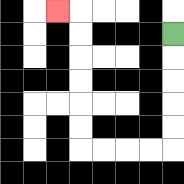{'start': '[7, 1]', 'end': '[2, 0]', 'path_directions': 'D,D,D,D,D,L,L,L,L,U,U,U,U,U,U,L', 'path_coordinates': '[[7, 1], [7, 2], [7, 3], [7, 4], [7, 5], [7, 6], [6, 6], [5, 6], [4, 6], [3, 6], [3, 5], [3, 4], [3, 3], [3, 2], [3, 1], [3, 0], [2, 0]]'}